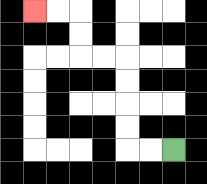{'start': '[7, 6]', 'end': '[1, 0]', 'path_directions': 'L,L,U,U,U,U,L,L,U,U,L,L', 'path_coordinates': '[[7, 6], [6, 6], [5, 6], [5, 5], [5, 4], [5, 3], [5, 2], [4, 2], [3, 2], [3, 1], [3, 0], [2, 0], [1, 0]]'}